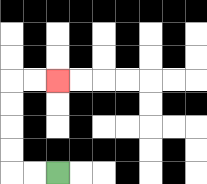{'start': '[2, 7]', 'end': '[2, 3]', 'path_directions': 'L,L,U,U,U,U,R,R', 'path_coordinates': '[[2, 7], [1, 7], [0, 7], [0, 6], [0, 5], [0, 4], [0, 3], [1, 3], [2, 3]]'}